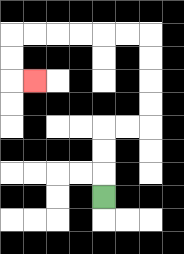{'start': '[4, 8]', 'end': '[1, 3]', 'path_directions': 'U,U,U,R,R,U,U,U,U,L,L,L,L,L,L,D,D,R', 'path_coordinates': '[[4, 8], [4, 7], [4, 6], [4, 5], [5, 5], [6, 5], [6, 4], [6, 3], [6, 2], [6, 1], [5, 1], [4, 1], [3, 1], [2, 1], [1, 1], [0, 1], [0, 2], [0, 3], [1, 3]]'}